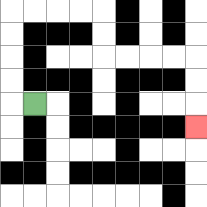{'start': '[1, 4]', 'end': '[8, 5]', 'path_directions': 'L,U,U,U,U,R,R,R,R,D,D,R,R,R,R,D,D,D', 'path_coordinates': '[[1, 4], [0, 4], [0, 3], [0, 2], [0, 1], [0, 0], [1, 0], [2, 0], [3, 0], [4, 0], [4, 1], [4, 2], [5, 2], [6, 2], [7, 2], [8, 2], [8, 3], [8, 4], [8, 5]]'}